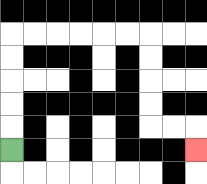{'start': '[0, 6]', 'end': '[8, 6]', 'path_directions': 'U,U,U,U,U,R,R,R,R,R,R,D,D,D,D,R,R,D', 'path_coordinates': '[[0, 6], [0, 5], [0, 4], [0, 3], [0, 2], [0, 1], [1, 1], [2, 1], [3, 1], [4, 1], [5, 1], [6, 1], [6, 2], [6, 3], [6, 4], [6, 5], [7, 5], [8, 5], [8, 6]]'}